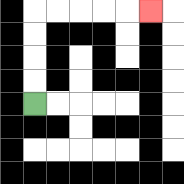{'start': '[1, 4]', 'end': '[6, 0]', 'path_directions': 'U,U,U,U,R,R,R,R,R', 'path_coordinates': '[[1, 4], [1, 3], [1, 2], [1, 1], [1, 0], [2, 0], [3, 0], [4, 0], [5, 0], [6, 0]]'}